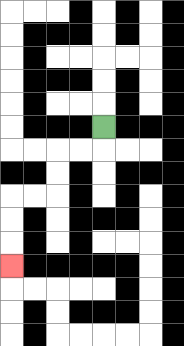{'start': '[4, 5]', 'end': '[0, 11]', 'path_directions': 'D,L,L,D,D,L,L,D,D,D', 'path_coordinates': '[[4, 5], [4, 6], [3, 6], [2, 6], [2, 7], [2, 8], [1, 8], [0, 8], [0, 9], [0, 10], [0, 11]]'}